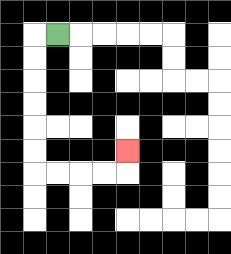{'start': '[2, 1]', 'end': '[5, 6]', 'path_directions': 'L,D,D,D,D,D,D,R,R,R,R,U', 'path_coordinates': '[[2, 1], [1, 1], [1, 2], [1, 3], [1, 4], [1, 5], [1, 6], [1, 7], [2, 7], [3, 7], [4, 7], [5, 7], [5, 6]]'}